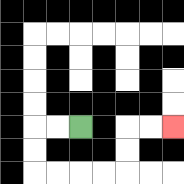{'start': '[3, 5]', 'end': '[7, 5]', 'path_directions': 'L,L,D,D,R,R,R,R,U,U,R,R', 'path_coordinates': '[[3, 5], [2, 5], [1, 5], [1, 6], [1, 7], [2, 7], [3, 7], [4, 7], [5, 7], [5, 6], [5, 5], [6, 5], [7, 5]]'}